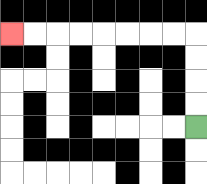{'start': '[8, 5]', 'end': '[0, 1]', 'path_directions': 'U,U,U,U,L,L,L,L,L,L,L,L', 'path_coordinates': '[[8, 5], [8, 4], [8, 3], [8, 2], [8, 1], [7, 1], [6, 1], [5, 1], [4, 1], [3, 1], [2, 1], [1, 1], [0, 1]]'}